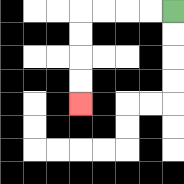{'start': '[7, 0]', 'end': '[3, 4]', 'path_directions': 'L,L,L,L,D,D,D,D', 'path_coordinates': '[[7, 0], [6, 0], [5, 0], [4, 0], [3, 0], [3, 1], [3, 2], [3, 3], [3, 4]]'}